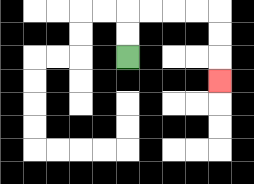{'start': '[5, 2]', 'end': '[9, 3]', 'path_directions': 'U,U,R,R,R,R,D,D,D', 'path_coordinates': '[[5, 2], [5, 1], [5, 0], [6, 0], [7, 0], [8, 0], [9, 0], [9, 1], [9, 2], [9, 3]]'}